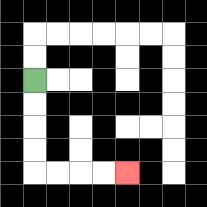{'start': '[1, 3]', 'end': '[5, 7]', 'path_directions': 'D,D,D,D,R,R,R,R', 'path_coordinates': '[[1, 3], [1, 4], [1, 5], [1, 6], [1, 7], [2, 7], [3, 7], [4, 7], [5, 7]]'}